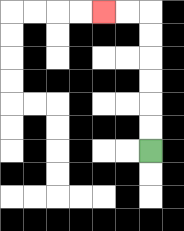{'start': '[6, 6]', 'end': '[4, 0]', 'path_directions': 'U,U,U,U,U,U,L,L', 'path_coordinates': '[[6, 6], [6, 5], [6, 4], [6, 3], [6, 2], [6, 1], [6, 0], [5, 0], [4, 0]]'}